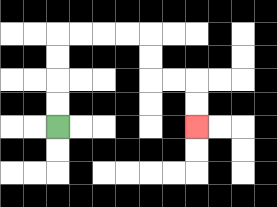{'start': '[2, 5]', 'end': '[8, 5]', 'path_directions': 'U,U,U,U,R,R,R,R,D,D,R,R,D,D', 'path_coordinates': '[[2, 5], [2, 4], [2, 3], [2, 2], [2, 1], [3, 1], [4, 1], [5, 1], [6, 1], [6, 2], [6, 3], [7, 3], [8, 3], [8, 4], [8, 5]]'}